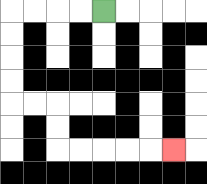{'start': '[4, 0]', 'end': '[7, 6]', 'path_directions': 'L,L,L,L,D,D,D,D,R,R,D,D,R,R,R,R,R', 'path_coordinates': '[[4, 0], [3, 0], [2, 0], [1, 0], [0, 0], [0, 1], [0, 2], [0, 3], [0, 4], [1, 4], [2, 4], [2, 5], [2, 6], [3, 6], [4, 6], [5, 6], [6, 6], [7, 6]]'}